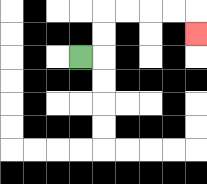{'start': '[3, 2]', 'end': '[8, 1]', 'path_directions': 'R,U,U,R,R,R,R,D', 'path_coordinates': '[[3, 2], [4, 2], [4, 1], [4, 0], [5, 0], [6, 0], [7, 0], [8, 0], [8, 1]]'}